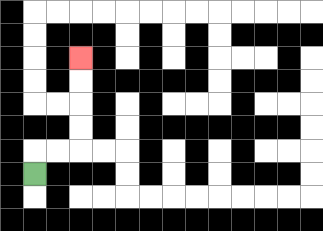{'start': '[1, 7]', 'end': '[3, 2]', 'path_directions': 'U,R,R,U,U,U,U', 'path_coordinates': '[[1, 7], [1, 6], [2, 6], [3, 6], [3, 5], [3, 4], [3, 3], [3, 2]]'}